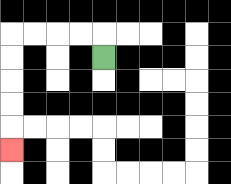{'start': '[4, 2]', 'end': '[0, 6]', 'path_directions': 'U,L,L,L,L,D,D,D,D,D', 'path_coordinates': '[[4, 2], [4, 1], [3, 1], [2, 1], [1, 1], [0, 1], [0, 2], [0, 3], [0, 4], [0, 5], [0, 6]]'}